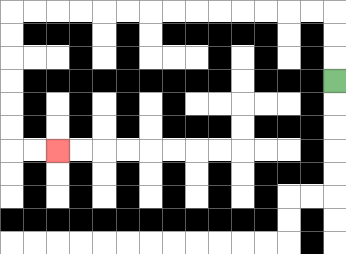{'start': '[14, 3]', 'end': '[2, 6]', 'path_directions': 'U,U,U,L,L,L,L,L,L,L,L,L,L,L,L,L,L,D,D,D,D,D,D,R,R', 'path_coordinates': '[[14, 3], [14, 2], [14, 1], [14, 0], [13, 0], [12, 0], [11, 0], [10, 0], [9, 0], [8, 0], [7, 0], [6, 0], [5, 0], [4, 0], [3, 0], [2, 0], [1, 0], [0, 0], [0, 1], [0, 2], [0, 3], [0, 4], [0, 5], [0, 6], [1, 6], [2, 6]]'}